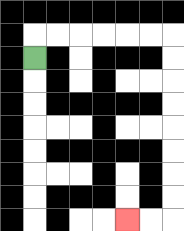{'start': '[1, 2]', 'end': '[5, 9]', 'path_directions': 'U,R,R,R,R,R,R,D,D,D,D,D,D,D,D,L,L', 'path_coordinates': '[[1, 2], [1, 1], [2, 1], [3, 1], [4, 1], [5, 1], [6, 1], [7, 1], [7, 2], [7, 3], [7, 4], [7, 5], [7, 6], [7, 7], [7, 8], [7, 9], [6, 9], [5, 9]]'}